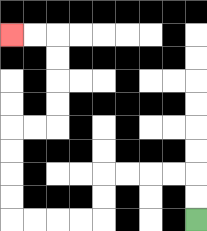{'start': '[8, 9]', 'end': '[0, 1]', 'path_directions': 'U,U,L,L,L,L,D,D,L,L,L,L,U,U,U,U,R,R,U,U,U,U,L,L', 'path_coordinates': '[[8, 9], [8, 8], [8, 7], [7, 7], [6, 7], [5, 7], [4, 7], [4, 8], [4, 9], [3, 9], [2, 9], [1, 9], [0, 9], [0, 8], [0, 7], [0, 6], [0, 5], [1, 5], [2, 5], [2, 4], [2, 3], [2, 2], [2, 1], [1, 1], [0, 1]]'}